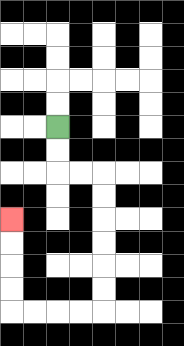{'start': '[2, 5]', 'end': '[0, 9]', 'path_directions': 'D,D,R,R,D,D,D,D,D,D,L,L,L,L,U,U,U,U', 'path_coordinates': '[[2, 5], [2, 6], [2, 7], [3, 7], [4, 7], [4, 8], [4, 9], [4, 10], [4, 11], [4, 12], [4, 13], [3, 13], [2, 13], [1, 13], [0, 13], [0, 12], [0, 11], [0, 10], [0, 9]]'}